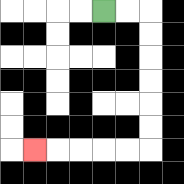{'start': '[4, 0]', 'end': '[1, 6]', 'path_directions': 'R,R,D,D,D,D,D,D,L,L,L,L,L', 'path_coordinates': '[[4, 0], [5, 0], [6, 0], [6, 1], [6, 2], [6, 3], [6, 4], [6, 5], [6, 6], [5, 6], [4, 6], [3, 6], [2, 6], [1, 6]]'}